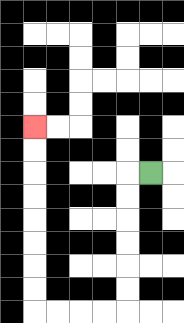{'start': '[6, 7]', 'end': '[1, 5]', 'path_directions': 'L,D,D,D,D,D,D,L,L,L,L,U,U,U,U,U,U,U,U', 'path_coordinates': '[[6, 7], [5, 7], [5, 8], [5, 9], [5, 10], [5, 11], [5, 12], [5, 13], [4, 13], [3, 13], [2, 13], [1, 13], [1, 12], [1, 11], [1, 10], [1, 9], [1, 8], [1, 7], [1, 6], [1, 5]]'}